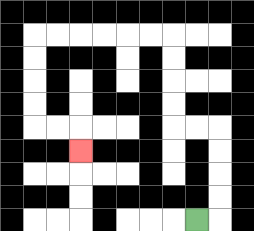{'start': '[8, 9]', 'end': '[3, 6]', 'path_directions': 'R,U,U,U,U,L,L,U,U,U,U,L,L,L,L,L,L,D,D,D,D,R,R,D', 'path_coordinates': '[[8, 9], [9, 9], [9, 8], [9, 7], [9, 6], [9, 5], [8, 5], [7, 5], [7, 4], [7, 3], [7, 2], [7, 1], [6, 1], [5, 1], [4, 1], [3, 1], [2, 1], [1, 1], [1, 2], [1, 3], [1, 4], [1, 5], [2, 5], [3, 5], [3, 6]]'}